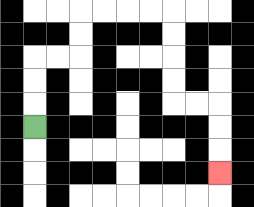{'start': '[1, 5]', 'end': '[9, 7]', 'path_directions': 'U,U,U,R,R,U,U,R,R,R,R,D,D,D,D,R,R,D,D,D', 'path_coordinates': '[[1, 5], [1, 4], [1, 3], [1, 2], [2, 2], [3, 2], [3, 1], [3, 0], [4, 0], [5, 0], [6, 0], [7, 0], [7, 1], [7, 2], [7, 3], [7, 4], [8, 4], [9, 4], [9, 5], [9, 6], [9, 7]]'}